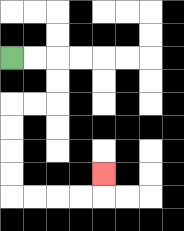{'start': '[0, 2]', 'end': '[4, 7]', 'path_directions': 'R,R,D,D,L,L,D,D,D,D,R,R,R,R,U', 'path_coordinates': '[[0, 2], [1, 2], [2, 2], [2, 3], [2, 4], [1, 4], [0, 4], [0, 5], [0, 6], [0, 7], [0, 8], [1, 8], [2, 8], [3, 8], [4, 8], [4, 7]]'}